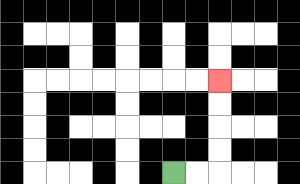{'start': '[7, 7]', 'end': '[9, 3]', 'path_directions': 'R,R,U,U,U,U', 'path_coordinates': '[[7, 7], [8, 7], [9, 7], [9, 6], [9, 5], [9, 4], [9, 3]]'}